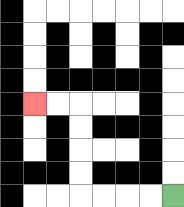{'start': '[7, 8]', 'end': '[1, 4]', 'path_directions': 'L,L,L,L,U,U,U,U,L,L', 'path_coordinates': '[[7, 8], [6, 8], [5, 8], [4, 8], [3, 8], [3, 7], [3, 6], [3, 5], [3, 4], [2, 4], [1, 4]]'}